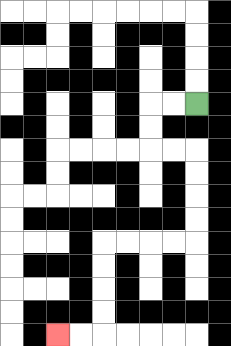{'start': '[8, 4]', 'end': '[2, 14]', 'path_directions': 'L,L,D,D,R,R,D,D,D,D,L,L,L,L,D,D,D,D,L,L', 'path_coordinates': '[[8, 4], [7, 4], [6, 4], [6, 5], [6, 6], [7, 6], [8, 6], [8, 7], [8, 8], [8, 9], [8, 10], [7, 10], [6, 10], [5, 10], [4, 10], [4, 11], [4, 12], [4, 13], [4, 14], [3, 14], [2, 14]]'}